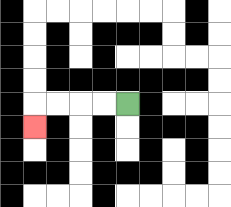{'start': '[5, 4]', 'end': '[1, 5]', 'path_directions': 'L,L,L,L,D', 'path_coordinates': '[[5, 4], [4, 4], [3, 4], [2, 4], [1, 4], [1, 5]]'}